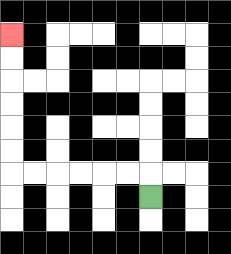{'start': '[6, 8]', 'end': '[0, 1]', 'path_directions': 'U,L,L,L,L,L,L,U,U,U,U,U,U', 'path_coordinates': '[[6, 8], [6, 7], [5, 7], [4, 7], [3, 7], [2, 7], [1, 7], [0, 7], [0, 6], [0, 5], [0, 4], [0, 3], [0, 2], [0, 1]]'}